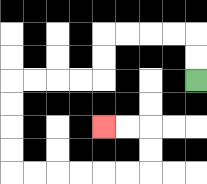{'start': '[8, 3]', 'end': '[4, 5]', 'path_directions': 'U,U,L,L,L,L,D,D,L,L,L,L,D,D,D,D,R,R,R,R,R,R,U,U,L,L', 'path_coordinates': '[[8, 3], [8, 2], [8, 1], [7, 1], [6, 1], [5, 1], [4, 1], [4, 2], [4, 3], [3, 3], [2, 3], [1, 3], [0, 3], [0, 4], [0, 5], [0, 6], [0, 7], [1, 7], [2, 7], [3, 7], [4, 7], [5, 7], [6, 7], [6, 6], [6, 5], [5, 5], [4, 5]]'}